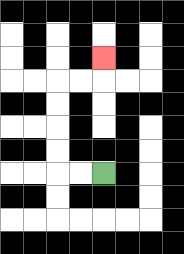{'start': '[4, 7]', 'end': '[4, 2]', 'path_directions': 'L,L,U,U,U,U,R,R,U', 'path_coordinates': '[[4, 7], [3, 7], [2, 7], [2, 6], [2, 5], [2, 4], [2, 3], [3, 3], [4, 3], [4, 2]]'}